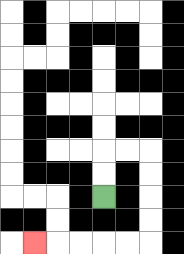{'start': '[4, 8]', 'end': '[1, 10]', 'path_directions': 'U,U,R,R,D,D,D,D,L,L,L,L,L', 'path_coordinates': '[[4, 8], [4, 7], [4, 6], [5, 6], [6, 6], [6, 7], [6, 8], [6, 9], [6, 10], [5, 10], [4, 10], [3, 10], [2, 10], [1, 10]]'}